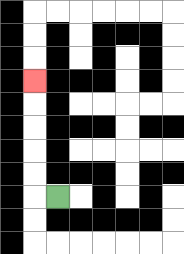{'start': '[2, 8]', 'end': '[1, 3]', 'path_directions': 'L,U,U,U,U,U', 'path_coordinates': '[[2, 8], [1, 8], [1, 7], [1, 6], [1, 5], [1, 4], [1, 3]]'}